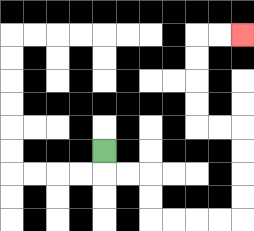{'start': '[4, 6]', 'end': '[10, 1]', 'path_directions': 'D,R,R,D,D,R,R,R,R,U,U,U,U,L,L,U,U,U,U,R,R', 'path_coordinates': '[[4, 6], [4, 7], [5, 7], [6, 7], [6, 8], [6, 9], [7, 9], [8, 9], [9, 9], [10, 9], [10, 8], [10, 7], [10, 6], [10, 5], [9, 5], [8, 5], [8, 4], [8, 3], [8, 2], [8, 1], [9, 1], [10, 1]]'}